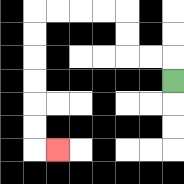{'start': '[7, 3]', 'end': '[2, 6]', 'path_directions': 'U,L,L,U,U,L,L,L,L,D,D,D,D,D,D,R', 'path_coordinates': '[[7, 3], [7, 2], [6, 2], [5, 2], [5, 1], [5, 0], [4, 0], [3, 0], [2, 0], [1, 0], [1, 1], [1, 2], [1, 3], [1, 4], [1, 5], [1, 6], [2, 6]]'}